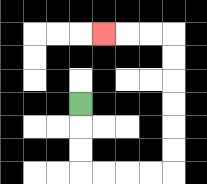{'start': '[3, 4]', 'end': '[4, 1]', 'path_directions': 'D,D,D,R,R,R,R,U,U,U,U,U,U,L,L,L', 'path_coordinates': '[[3, 4], [3, 5], [3, 6], [3, 7], [4, 7], [5, 7], [6, 7], [7, 7], [7, 6], [7, 5], [7, 4], [7, 3], [7, 2], [7, 1], [6, 1], [5, 1], [4, 1]]'}